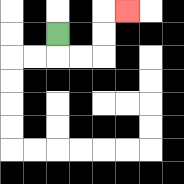{'start': '[2, 1]', 'end': '[5, 0]', 'path_directions': 'D,R,R,U,U,R', 'path_coordinates': '[[2, 1], [2, 2], [3, 2], [4, 2], [4, 1], [4, 0], [5, 0]]'}